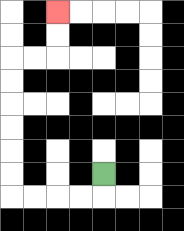{'start': '[4, 7]', 'end': '[2, 0]', 'path_directions': 'D,L,L,L,L,U,U,U,U,U,U,R,R,U,U', 'path_coordinates': '[[4, 7], [4, 8], [3, 8], [2, 8], [1, 8], [0, 8], [0, 7], [0, 6], [0, 5], [0, 4], [0, 3], [0, 2], [1, 2], [2, 2], [2, 1], [2, 0]]'}